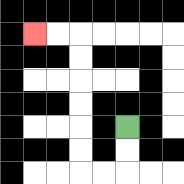{'start': '[5, 5]', 'end': '[1, 1]', 'path_directions': 'D,D,L,L,U,U,U,U,U,U,L,L', 'path_coordinates': '[[5, 5], [5, 6], [5, 7], [4, 7], [3, 7], [3, 6], [3, 5], [3, 4], [3, 3], [3, 2], [3, 1], [2, 1], [1, 1]]'}